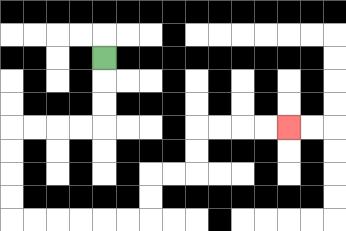{'start': '[4, 2]', 'end': '[12, 5]', 'path_directions': 'D,D,D,L,L,L,L,D,D,D,D,R,R,R,R,R,R,U,U,R,R,U,U,R,R,R,R', 'path_coordinates': '[[4, 2], [4, 3], [4, 4], [4, 5], [3, 5], [2, 5], [1, 5], [0, 5], [0, 6], [0, 7], [0, 8], [0, 9], [1, 9], [2, 9], [3, 9], [4, 9], [5, 9], [6, 9], [6, 8], [6, 7], [7, 7], [8, 7], [8, 6], [8, 5], [9, 5], [10, 5], [11, 5], [12, 5]]'}